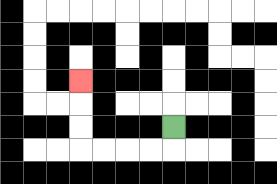{'start': '[7, 5]', 'end': '[3, 3]', 'path_directions': 'D,L,L,L,L,U,U,U', 'path_coordinates': '[[7, 5], [7, 6], [6, 6], [5, 6], [4, 6], [3, 6], [3, 5], [3, 4], [3, 3]]'}